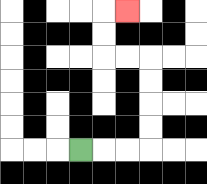{'start': '[3, 6]', 'end': '[5, 0]', 'path_directions': 'R,R,R,U,U,U,U,L,L,U,U,R', 'path_coordinates': '[[3, 6], [4, 6], [5, 6], [6, 6], [6, 5], [6, 4], [6, 3], [6, 2], [5, 2], [4, 2], [4, 1], [4, 0], [5, 0]]'}